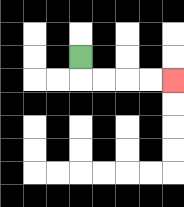{'start': '[3, 2]', 'end': '[7, 3]', 'path_directions': 'D,R,R,R,R', 'path_coordinates': '[[3, 2], [3, 3], [4, 3], [5, 3], [6, 3], [7, 3]]'}